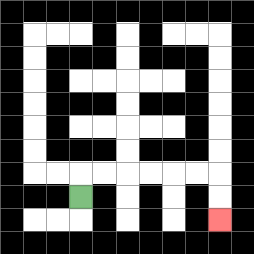{'start': '[3, 8]', 'end': '[9, 9]', 'path_directions': 'U,R,R,R,R,R,R,D,D', 'path_coordinates': '[[3, 8], [3, 7], [4, 7], [5, 7], [6, 7], [7, 7], [8, 7], [9, 7], [9, 8], [9, 9]]'}